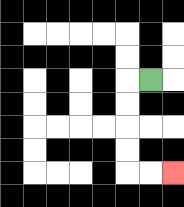{'start': '[6, 3]', 'end': '[7, 7]', 'path_directions': 'L,D,D,D,D,R,R', 'path_coordinates': '[[6, 3], [5, 3], [5, 4], [5, 5], [5, 6], [5, 7], [6, 7], [7, 7]]'}